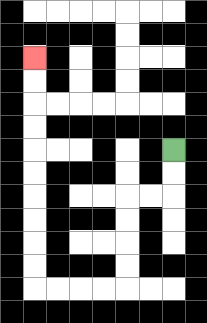{'start': '[7, 6]', 'end': '[1, 2]', 'path_directions': 'D,D,L,L,D,D,D,D,L,L,L,L,U,U,U,U,U,U,U,U,U,U', 'path_coordinates': '[[7, 6], [7, 7], [7, 8], [6, 8], [5, 8], [5, 9], [5, 10], [5, 11], [5, 12], [4, 12], [3, 12], [2, 12], [1, 12], [1, 11], [1, 10], [1, 9], [1, 8], [1, 7], [1, 6], [1, 5], [1, 4], [1, 3], [1, 2]]'}